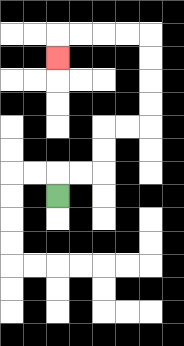{'start': '[2, 8]', 'end': '[2, 2]', 'path_directions': 'U,R,R,U,U,R,R,U,U,U,U,L,L,L,L,D', 'path_coordinates': '[[2, 8], [2, 7], [3, 7], [4, 7], [4, 6], [4, 5], [5, 5], [6, 5], [6, 4], [6, 3], [6, 2], [6, 1], [5, 1], [4, 1], [3, 1], [2, 1], [2, 2]]'}